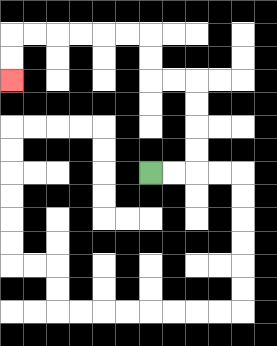{'start': '[6, 7]', 'end': '[0, 3]', 'path_directions': 'R,R,U,U,U,U,L,L,U,U,L,L,L,L,L,L,D,D', 'path_coordinates': '[[6, 7], [7, 7], [8, 7], [8, 6], [8, 5], [8, 4], [8, 3], [7, 3], [6, 3], [6, 2], [6, 1], [5, 1], [4, 1], [3, 1], [2, 1], [1, 1], [0, 1], [0, 2], [0, 3]]'}